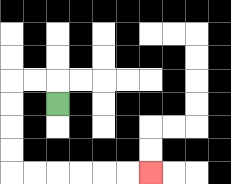{'start': '[2, 4]', 'end': '[6, 7]', 'path_directions': 'U,L,L,D,D,D,D,R,R,R,R,R,R', 'path_coordinates': '[[2, 4], [2, 3], [1, 3], [0, 3], [0, 4], [0, 5], [0, 6], [0, 7], [1, 7], [2, 7], [3, 7], [4, 7], [5, 7], [6, 7]]'}